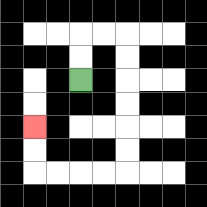{'start': '[3, 3]', 'end': '[1, 5]', 'path_directions': 'U,U,R,R,D,D,D,D,D,D,L,L,L,L,U,U', 'path_coordinates': '[[3, 3], [3, 2], [3, 1], [4, 1], [5, 1], [5, 2], [5, 3], [5, 4], [5, 5], [5, 6], [5, 7], [4, 7], [3, 7], [2, 7], [1, 7], [1, 6], [1, 5]]'}